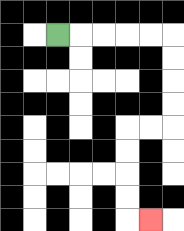{'start': '[2, 1]', 'end': '[6, 9]', 'path_directions': 'R,R,R,R,R,D,D,D,D,L,L,D,D,D,D,R', 'path_coordinates': '[[2, 1], [3, 1], [4, 1], [5, 1], [6, 1], [7, 1], [7, 2], [7, 3], [7, 4], [7, 5], [6, 5], [5, 5], [5, 6], [5, 7], [5, 8], [5, 9], [6, 9]]'}